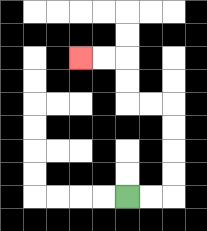{'start': '[5, 8]', 'end': '[3, 2]', 'path_directions': 'R,R,U,U,U,U,L,L,U,U,L,L', 'path_coordinates': '[[5, 8], [6, 8], [7, 8], [7, 7], [7, 6], [7, 5], [7, 4], [6, 4], [5, 4], [5, 3], [5, 2], [4, 2], [3, 2]]'}